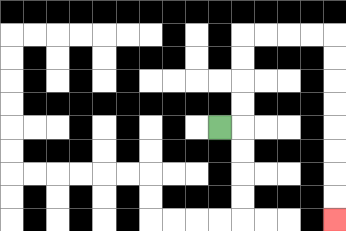{'start': '[9, 5]', 'end': '[14, 9]', 'path_directions': 'R,U,U,U,U,R,R,R,R,D,D,D,D,D,D,D,D', 'path_coordinates': '[[9, 5], [10, 5], [10, 4], [10, 3], [10, 2], [10, 1], [11, 1], [12, 1], [13, 1], [14, 1], [14, 2], [14, 3], [14, 4], [14, 5], [14, 6], [14, 7], [14, 8], [14, 9]]'}